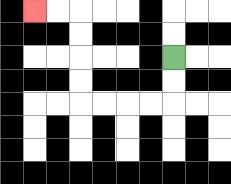{'start': '[7, 2]', 'end': '[1, 0]', 'path_directions': 'D,D,L,L,L,L,U,U,U,U,L,L', 'path_coordinates': '[[7, 2], [7, 3], [7, 4], [6, 4], [5, 4], [4, 4], [3, 4], [3, 3], [3, 2], [3, 1], [3, 0], [2, 0], [1, 0]]'}